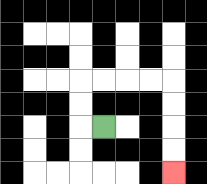{'start': '[4, 5]', 'end': '[7, 7]', 'path_directions': 'L,U,U,R,R,R,R,D,D,D,D', 'path_coordinates': '[[4, 5], [3, 5], [3, 4], [3, 3], [4, 3], [5, 3], [6, 3], [7, 3], [7, 4], [7, 5], [7, 6], [7, 7]]'}